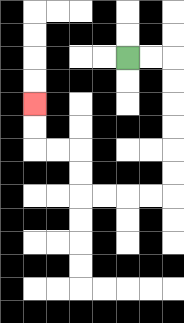{'start': '[5, 2]', 'end': '[1, 4]', 'path_directions': 'R,R,D,D,D,D,D,D,L,L,L,L,U,U,L,L,U,U', 'path_coordinates': '[[5, 2], [6, 2], [7, 2], [7, 3], [7, 4], [7, 5], [7, 6], [7, 7], [7, 8], [6, 8], [5, 8], [4, 8], [3, 8], [3, 7], [3, 6], [2, 6], [1, 6], [1, 5], [1, 4]]'}